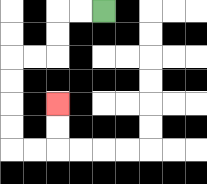{'start': '[4, 0]', 'end': '[2, 4]', 'path_directions': 'L,L,D,D,L,L,D,D,D,D,R,R,U,U', 'path_coordinates': '[[4, 0], [3, 0], [2, 0], [2, 1], [2, 2], [1, 2], [0, 2], [0, 3], [0, 4], [0, 5], [0, 6], [1, 6], [2, 6], [2, 5], [2, 4]]'}